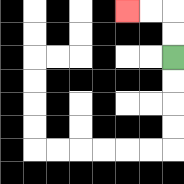{'start': '[7, 2]', 'end': '[5, 0]', 'path_directions': 'U,U,L,L', 'path_coordinates': '[[7, 2], [7, 1], [7, 0], [6, 0], [5, 0]]'}